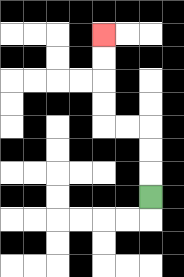{'start': '[6, 8]', 'end': '[4, 1]', 'path_directions': 'U,U,U,L,L,U,U,U,U', 'path_coordinates': '[[6, 8], [6, 7], [6, 6], [6, 5], [5, 5], [4, 5], [4, 4], [4, 3], [4, 2], [4, 1]]'}